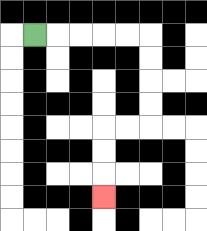{'start': '[1, 1]', 'end': '[4, 8]', 'path_directions': 'R,R,R,R,R,D,D,D,D,L,L,D,D,D', 'path_coordinates': '[[1, 1], [2, 1], [3, 1], [4, 1], [5, 1], [6, 1], [6, 2], [6, 3], [6, 4], [6, 5], [5, 5], [4, 5], [4, 6], [4, 7], [4, 8]]'}